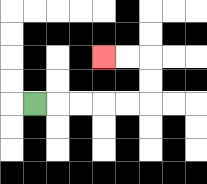{'start': '[1, 4]', 'end': '[4, 2]', 'path_directions': 'R,R,R,R,R,U,U,L,L', 'path_coordinates': '[[1, 4], [2, 4], [3, 4], [4, 4], [5, 4], [6, 4], [6, 3], [6, 2], [5, 2], [4, 2]]'}